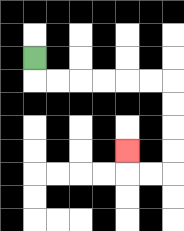{'start': '[1, 2]', 'end': '[5, 6]', 'path_directions': 'D,R,R,R,R,R,R,D,D,D,D,L,L,U', 'path_coordinates': '[[1, 2], [1, 3], [2, 3], [3, 3], [4, 3], [5, 3], [6, 3], [7, 3], [7, 4], [7, 5], [7, 6], [7, 7], [6, 7], [5, 7], [5, 6]]'}